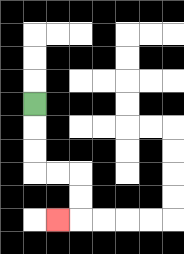{'start': '[1, 4]', 'end': '[2, 9]', 'path_directions': 'D,D,D,R,R,D,D,L', 'path_coordinates': '[[1, 4], [1, 5], [1, 6], [1, 7], [2, 7], [3, 7], [3, 8], [3, 9], [2, 9]]'}